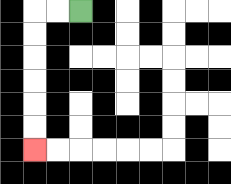{'start': '[3, 0]', 'end': '[1, 6]', 'path_directions': 'L,L,D,D,D,D,D,D', 'path_coordinates': '[[3, 0], [2, 0], [1, 0], [1, 1], [1, 2], [1, 3], [1, 4], [1, 5], [1, 6]]'}